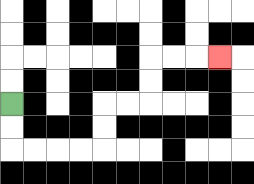{'start': '[0, 4]', 'end': '[9, 2]', 'path_directions': 'D,D,R,R,R,R,U,U,R,R,U,U,R,R,R', 'path_coordinates': '[[0, 4], [0, 5], [0, 6], [1, 6], [2, 6], [3, 6], [4, 6], [4, 5], [4, 4], [5, 4], [6, 4], [6, 3], [6, 2], [7, 2], [8, 2], [9, 2]]'}